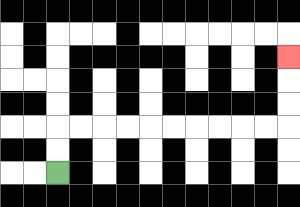{'start': '[2, 7]', 'end': '[12, 2]', 'path_directions': 'U,U,R,R,R,R,R,R,R,R,R,R,U,U,U', 'path_coordinates': '[[2, 7], [2, 6], [2, 5], [3, 5], [4, 5], [5, 5], [6, 5], [7, 5], [8, 5], [9, 5], [10, 5], [11, 5], [12, 5], [12, 4], [12, 3], [12, 2]]'}